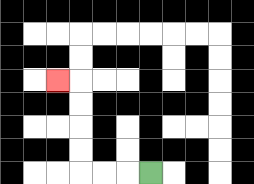{'start': '[6, 7]', 'end': '[2, 3]', 'path_directions': 'L,L,L,U,U,U,U,L', 'path_coordinates': '[[6, 7], [5, 7], [4, 7], [3, 7], [3, 6], [3, 5], [3, 4], [3, 3], [2, 3]]'}